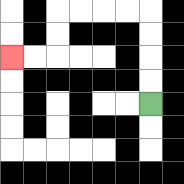{'start': '[6, 4]', 'end': '[0, 2]', 'path_directions': 'U,U,U,U,L,L,L,L,D,D,L,L', 'path_coordinates': '[[6, 4], [6, 3], [6, 2], [6, 1], [6, 0], [5, 0], [4, 0], [3, 0], [2, 0], [2, 1], [2, 2], [1, 2], [0, 2]]'}